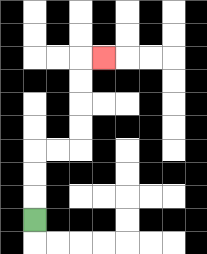{'start': '[1, 9]', 'end': '[4, 2]', 'path_directions': 'U,U,U,R,R,U,U,U,U,R', 'path_coordinates': '[[1, 9], [1, 8], [1, 7], [1, 6], [2, 6], [3, 6], [3, 5], [3, 4], [3, 3], [3, 2], [4, 2]]'}